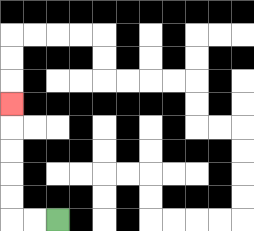{'start': '[2, 9]', 'end': '[0, 4]', 'path_directions': 'L,L,U,U,U,U,U', 'path_coordinates': '[[2, 9], [1, 9], [0, 9], [0, 8], [0, 7], [0, 6], [0, 5], [0, 4]]'}